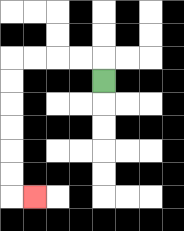{'start': '[4, 3]', 'end': '[1, 8]', 'path_directions': 'U,L,L,L,L,D,D,D,D,D,D,R', 'path_coordinates': '[[4, 3], [4, 2], [3, 2], [2, 2], [1, 2], [0, 2], [0, 3], [0, 4], [0, 5], [0, 6], [0, 7], [0, 8], [1, 8]]'}